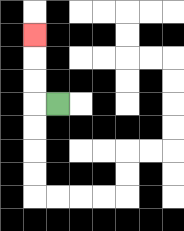{'start': '[2, 4]', 'end': '[1, 1]', 'path_directions': 'L,U,U,U', 'path_coordinates': '[[2, 4], [1, 4], [1, 3], [1, 2], [1, 1]]'}